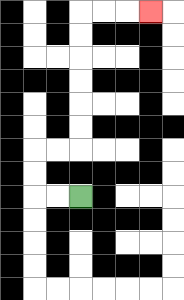{'start': '[3, 8]', 'end': '[6, 0]', 'path_directions': 'L,L,U,U,R,R,U,U,U,U,U,U,R,R,R', 'path_coordinates': '[[3, 8], [2, 8], [1, 8], [1, 7], [1, 6], [2, 6], [3, 6], [3, 5], [3, 4], [3, 3], [3, 2], [3, 1], [3, 0], [4, 0], [5, 0], [6, 0]]'}